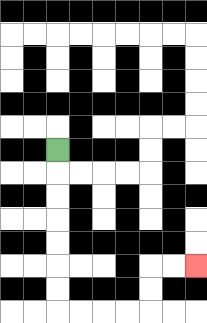{'start': '[2, 6]', 'end': '[8, 11]', 'path_directions': 'D,D,D,D,D,D,D,R,R,R,R,U,U,R,R', 'path_coordinates': '[[2, 6], [2, 7], [2, 8], [2, 9], [2, 10], [2, 11], [2, 12], [2, 13], [3, 13], [4, 13], [5, 13], [6, 13], [6, 12], [6, 11], [7, 11], [8, 11]]'}